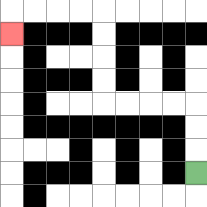{'start': '[8, 7]', 'end': '[0, 1]', 'path_directions': 'U,U,U,L,L,L,L,U,U,U,U,L,L,L,L,D', 'path_coordinates': '[[8, 7], [8, 6], [8, 5], [8, 4], [7, 4], [6, 4], [5, 4], [4, 4], [4, 3], [4, 2], [4, 1], [4, 0], [3, 0], [2, 0], [1, 0], [0, 0], [0, 1]]'}